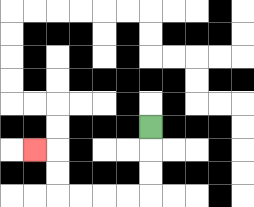{'start': '[6, 5]', 'end': '[1, 6]', 'path_directions': 'D,D,D,L,L,L,L,U,U,L', 'path_coordinates': '[[6, 5], [6, 6], [6, 7], [6, 8], [5, 8], [4, 8], [3, 8], [2, 8], [2, 7], [2, 6], [1, 6]]'}